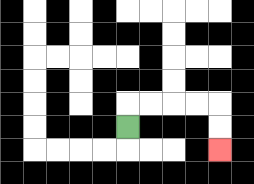{'start': '[5, 5]', 'end': '[9, 6]', 'path_directions': 'U,R,R,R,R,D,D', 'path_coordinates': '[[5, 5], [5, 4], [6, 4], [7, 4], [8, 4], [9, 4], [9, 5], [9, 6]]'}